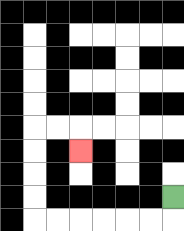{'start': '[7, 8]', 'end': '[3, 6]', 'path_directions': 'D,L,L,L,L,L,L,U,U,U,U,R,R,D', 'path_coordinates': '[[7, 8], [7, 9], [6, 9], [5, 9], [4, 9], [3, 9], [2, 9], [1, 9], [1, 8], [1, 7], [1, 6], [1, 5], [2, 5], [3, 5], [3, 6]]'}